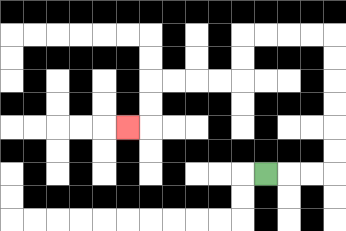{'start': '[11, 7]', 'end': '[5, 5]', 'path_directions': 'R,R,R,U,U,U,U,U,U,L,L,L,L,D,D,L,L,L,L,D,D,L', 'path_coordinates': '[[11, 7], [12, 7], [13, 7], [14, 7], [14, 6], [14, 5], [14, 4], [14, 3], [14, 2], [14, 1], [13, 1], [12, 1], [11, 1], [10, 1], [10, 2], [10, 3], [9, 3], [8, 3], [7, 3], [6, 3], [6, 4], [6, 5], [5, 5]]'}